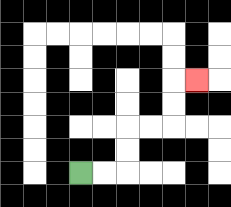{'start': '[3, 7]', 'end': '[8, 3]', 'path_directions': 'R,R,U,U,R,R,U,U,R', 'path_coordinates': '[[3, 7], [4, 7], [5, 7], [5, 6], [5, 5], [6, 5], [7, 5], [7, 4], [7, 3], [8, 3]]'}